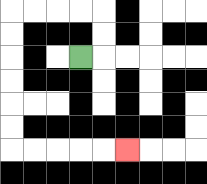{'start': '[3, 2]', 'end': '[5, 6]', 'path_directions': 'R,U,U,L,L,L,L,D,D,D,D,D,D,R,R,R,R,R', 'path_coordinates': '[[3, 2], [4, 2], [4, 1], [4, 0], [3, 0], [2, 0], [1, 0], [0, 0], [0, 1], [0, 2], [0, 3], [0, 4], [0, 5], [0, 6], [1, 6], [2, 6], [3, 6], [4, 6], [5, 6]]'}